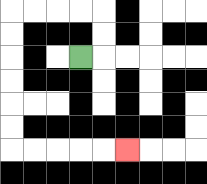{'start': '[3, 2]', 'end': '[5, 6]', 'path_directions': 'R,U,U,L,L,L,L,D,D,D,D,D,D,R,R,R,R,R', 'path_coordinates': '[[3, 2], [4, 2], [4, 1], [4, 0], [3, 0], [2, 0], [1, 0], [0, 0], [0, 1], [0, 2], [0, 3], [0, 4], [0, 5], [0, 6], [1, 6], [2, 6], [3, 6], [4, 6], [5, 6]]'}